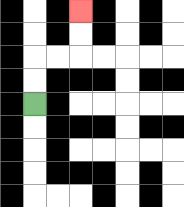{'start': '[1, 4]', 'end': '[3, 0]', 'path_directions': 'U,U,R,R,U,U', 'path_coordinates': '[[1, 4], [1, 3], [1, 2], [2, 2], [3, 2], [3, 1], [3, 0]]'}